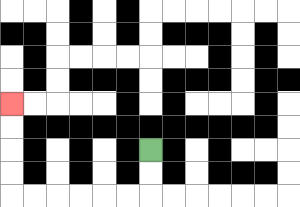{'start': '[6, 6]', 'end': '[0, 4]', 'path_directions': 'D,D,L,L,L,L,L,L,U,U,U,U', 'path_coordinates': '[[6, 6], [6, 7], [6, 8], [5, 8], [4, 8], [3, 8], [2, 8], [1, 8], [0, 8], [0, 7], [0, 6], [0, 5], [0, 4]]'}